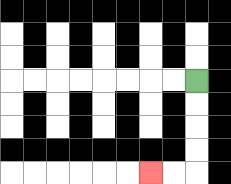{'start': '[8, 3]', 'end': '[6, 7]', 'path_directions': 'D,D,D,D,L,L', 'path_coordinates': '[[8, 3], [8, 4], [8, 5], [8, 6], [8, 7], [7, 7], [6, 7]]'}